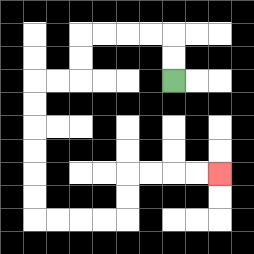{'start': '[7, 3]', 'end': '[9, 7]', 'path_directions': 'U,U,L,L,L,L,D,D,L,L,D,D,D,D,D,D,R,R,R,R,U,U,R,R,R,R', 'path_coordinates': '[[7, 3], [7, 2], [7, 1], [6, 1], [5, 1], [4, 1], [3, 1], [3, 2], [3, 3], [2, 3], [1, 3], [1, 4], [1, 5], [1, 6], [1, 7], [1, 8], [1, 9], [2, 9], [3, 9], [4, 9], [5, 9], [5, 8], [5, 7], [6, 7], [7, 7], [8, 7], [9, 7]]'}